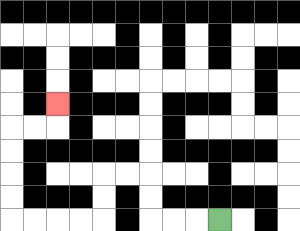{'start': '[9, 9]', 'end': '[2, 4]', 'path_directions': 'L,L,L,U,U,L,L,D,D,L,L,L,L,U,U,U,U,R,R,U', 'path_coordinates': '[[9, 9], [8, 9], [7, 9], [6, 9], [6, 8], [6, 7], [5, 7], [4, 7], [4, 8], [4, 9], [3, 9], [2, 9], [1, 9], [0, 9], [0, 8], [0, 7], [0, 6], [0, 5], [1, 5], [2, 5], [2, 4]]'}